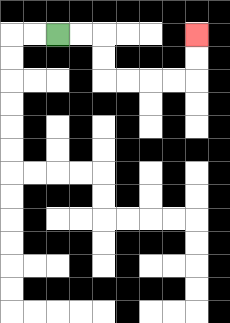{'start': '[2, 1]', 'end': '[8, 1]', 'path_directions': 'R,R,D,D,R,R,R,R,U,U', 'path_coordinates': '[[2, 1], [3, 1], [4, 1], [4, 2], [4, 3], [5, 3], [6, 3], [7, 3], [8, 3], [8, 2], [8, 1]]'}